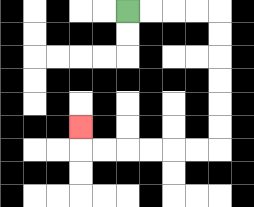{'start': '[5, 0]', 'end': '[3, 5]', 'path_directions': 'R,R,R,R,D,D,D,D,D,D,L,L,L,L,L,L,U', 'path_coordinates': '[[5, 0], [6, 0], [7, 0], [8, 0], [9, 0], [9, 1], [9, 2], [9, 3], [9, 4], [9, 5], [9, 6], [8, 6], [7, 6], [6, 6], [5, 6], [4, 6], [3, 6], [3, 5]]'}